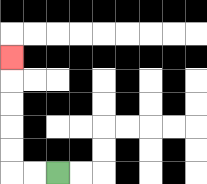{'start': '[2, 7]', 'end': '[0, 2]', 'path_directions': 'L,L,U,U,U,U,U', 'path_coordinates': '[[2, 7], [1, 7], [0, 7], [0, 6], [0, 5], [0, 4], [0, 3], [0, 2]]'}